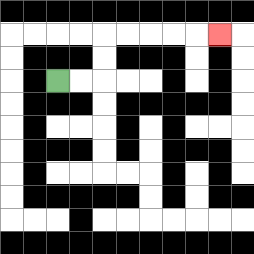{'start': '[2, 3]', 'end': '[9, 1]', 'path_directions': 'R,R,U,U,R,R,R,R,R', 'path_coordinates': '[[2, 3], [3, 3], [4, 3], [4, 2], [4, 1], [5, 1], [6, 1], [7, 1], [8, 1], [9, 1]]'}